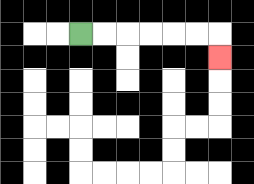{'start': '[3, 1]', 'end': '[9, 2]', 'path_directions': 'R,R,R,R,R,R,D', 'path_coordinates': '[[3, 1], [4, 1], [5, 1], [6, 1], [7, 1], [8, 1], [9, 1], [9, 2]]'}